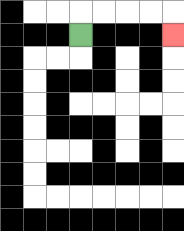{'start': '[3, 1]', 'end': '[7, 1]', 'path_directions': 'U,R,R,R,R,D', 'path_coordinates': '[[3, 1], [3, 0], [4, 0], [5, 0], [6, 0], [7, 0], [7, 1]]'}